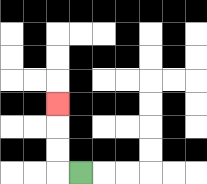{'start': '[3, 7]', 'end': '[2, 4]', 'path_directions': 'L,U,U,U', 'path_coordinates': '[[3, 7], [2, 7], [2, 6], [2, 5], [2, 4]]'}